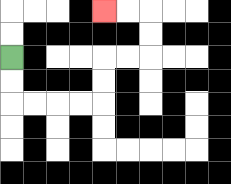{'start': '[0, 2]', 'end': '[4, 0]', 'path_directions': 'D,D,R,R,R,R,U,U,R,R,U,U,L,L', 'path_coordinates': '[[0, 2], [0, 3], [0, 4], [1, 4], [2, 4], [3, 4], [4, 4], [4, 3], [4, 2], [5, 2], [6, 2], [6, 1], [6, 0], [5, 0], [4, 0]]'}